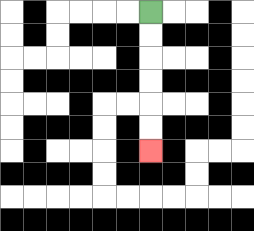{'start': '[6, 0]', 'end': '[6, 6]', 'path_directions': 'D,D,D,D,D,D', 'path_coordinates': '[[6, 0], [6, 1], [6, 2], [6, 3], [6, 4], [6, 5], [6, 6]]'}